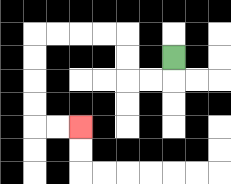{'start': '[7, 2]', 'end': '[3, 5]', 'path_directions': 'D,L,L,U,U,L,L,L,L,D,D,D,D,R,R', 'path_coordinates': '[[7, 2], [7, 3], [6, 3], [5, 3], [5, 2], [5, 1], [4, 1], [3, 1], [2, 1], [1, 1], [1, 2], [1, 3], [1, 4], [1, 5], [2, 5], [3, 5]]'}